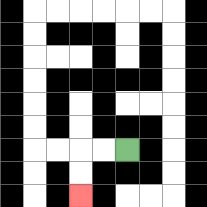{'start': '[5, 6]', 'end': '[3, 8]', 'path_directions': 'L,L,D,D', 'path_coordinates': '[[5, 6], [4, 6], [3, 6], [3, 7], [3, 8]]'}